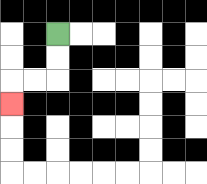{'start': '[2, 1]', 'end': '[0, 4]', 'path_directions': 'D,D,L,L,D', 'path_coordinates': '[[2, 1], [2, 2], [2, 3], [1, 3], [0, 3], [0, 4]]'}